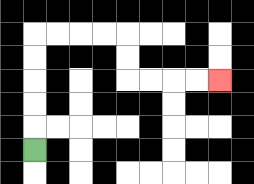{'start': '[1, 6]', 'end': '[9, 3]', 'path_directions': 'U,U,U,U,U,R,R,R,R,D,D,R,R,R,R', 'path_coordinates': '[[1, 6], [1, 5], [1, 4], [1, 3], [1, 2], [1, 1], [2, 1], [3, 1], [4, 1], [5, 1], [5, 2], [5, 3], [6, 3], [7, 3], [8, 3], [9, 3]]'}